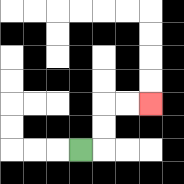{'start': '[3, 6]', 'end': '[6, 4]', 'path_directions': 'R,U,U,R,R', 'path_coordinates': '[[3, 6], [4, 6], [4, 5], [4, 4], [5, 4], [6, 4]]'}